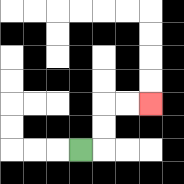{'start': '[3, 6]', 'end': '[6, 4]', 'path_directions': 'R,U,U,R,R', 'path_coordinates': '[[3, 6], [4, 6], [4, 5], [4, 4], [5, 4], [6, 4]]'}